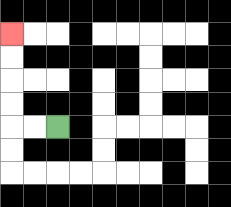{'start': '[2, 5]', 'end': '[0, 1]', 'path_directions': 'L,L,U,U,U,U', 'path_coordinates': '[[2, 5], [1, 5], [0, 5], [0, 4], [0, 3], [0, 2], [0, 1]]'}